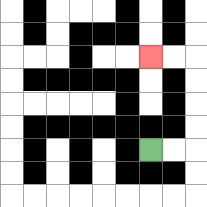{'start': '[6, 6]', 'end': '[6, 2]', 'path_directions': 'R,R,U,U,U,U,L,L', 'path_coordinates': '[[6, 6], [7, 6], [8, 6], [8, 5], [8, 4], [8, 3], [8, 2], [7, 2], [6, 2]]'}